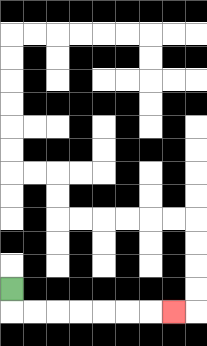{'start': '[0, 12]', 'end': '[7, 13]', 'path_directions': 'D,R,R,R,R,R,R,R', 'path_coordinates': '[[0, 12], [0, 13], [1, 13], [2, 13], [3, 13], [4, 13], [5, 13], [6, 13], [7, 13]]'}